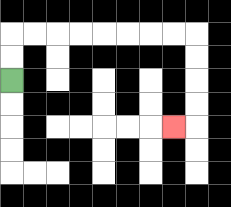{'start': '[0, 3]', 'end': '[7, 5]', 'path_directions': 'U,U,R,R,R,R,R,R,R,R,D,D,D,D,L', 'path_coordinates': '[[0, 3], [0, 2], [0, 1], [1, 1], [2, 1], [3, 1], [4, 1], [5, 1], [6, 1], [7, 1], [8, 1], [8, 2], [8, 3], [8, 4], [8, 5], [7, 5]]'}